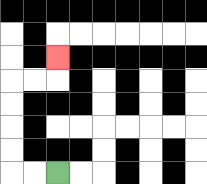{'start': '[2, 7]', 'end': '[2, 2]', 'path_directions': 'L,L,U,U,U,U,R,R,U', 'path_coordinates': '[[2, 7], [1, 7], [0, 7], [0, 6], [0, 5], [0, 4], [0, 3], [1, 3], [2, 3], [2, 2]]'}